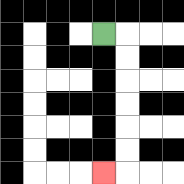{'start': '[4, 1]', 'end': '[4, 7]', 'path_directions': 'R,D,D,D,D,D,D,L', 'path_coordinates': '[[4, 1], [5, 1], [5, 2], [5, 3], [5, 4], [5, 5], [5, 6], [5, 7], [4, 7]]'}